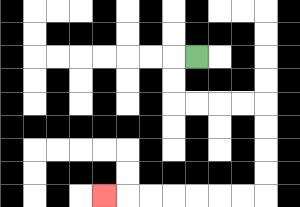{'start': '[8, 2]', 'end': '[4, 8]', 'path_directions': 'L,D,D,R,R,R,R,D,D,D,D,L,L,L,L,L,L,L', 'path_coordinates': '[[8, 2], [7, 2], [7, 3], [7, 4], [8, 4], [9, 4], [10, 4], [11, 4], [11, 5], [11, 6], [11, 7], [11, 8], [10, 8], [9, 8], [8, 8], [7, 8], [6, 8], [5, 8], [4, 8]]'}